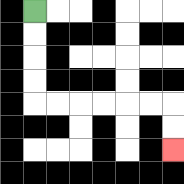{'start': '[1, 0]', 'end': '[7, 6]', 'path_directions': 'D,D,D,D,R,R,R,R,R,R,D,D', 'path_coordinates': '[[1, 0], [1, 1], [1, 2], [1, 3], [1, 4], [2, 4], [3, 4], [4, 4], [5, 4], [6, 4], [7, 4], [7, 5], [7, 6]]'}